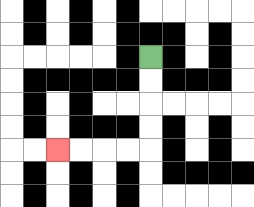{'start': '[6, 2]', 'end': '[2, 6]', 'path_directions': 'D,D,D,D,L,L,L,L', 'path_coordinates': '[[6, 2], [6, 3], [6, 4], [6, 5], [6, 6], [5, 6], [4, 6], [3, 6], [2, 6]]'}